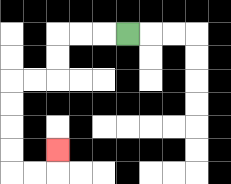{'start': '[5, 1]', 'end': '[2, 6]', 'path_directions': 'L,L,L,D,D,L,L,D,D,D,D,R,R,U', 'path_coordinates': '[[5, 1], [4, 1], [3, 1], [2, 1], [2, 2], [2, 3], [1, 3], [0, 3], [0, 4], [0, 5], [0, 6], [0, 7], [1, 7], [2, 7], [2, 6]]'}